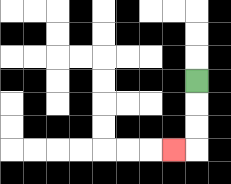{'start': '[8, 3]', 'end': '[7, 6]', 'path_directions': 'D,D,D,L', 'path_coordinates': '[[8, 3], [8, 4], [8, 5], [8, 6], [7, 6]]'}